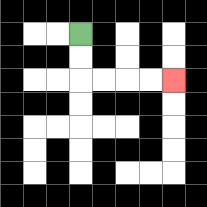{'start': '[3, 1]', 'end': '[7, 3]', 'path_directions': 'D,D,R,R,R,R', 'path_coordinates': '[[3, 1], [3, 2], [3, 3], [4, 3], [5, 3], [6, 3], [7, 3]]'}